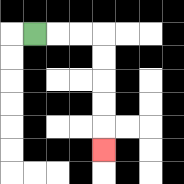{'start': '[1, 1]', 'end': '[4, 6]', 'path_directions': 'R,R,R,D,D,D,D,D', 'path_coordinates': '[[1, 1], [2, 1], [3, 1], [4, 1], [4, 2], [4, 3], [4, 4], [4, 5], [4, 6]]'}